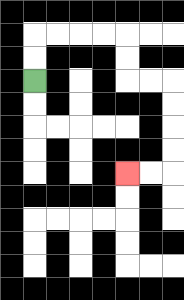{'start': '[1, 3]', 'end': '[5, 7]', 'path_directions': 'U,U,R,R,R,R,D,D,R,R,D,D,D,D,L,L', 'path_coordinates': '[[1, 3], [1, 2], [1, 1], [2, 1], [3, 1], [4, 1], [5, 1], [5, 2], [5, 3], [6, 3], [7, 3], [7, 4], [7, 5], [7, 6], [7, 7], [6, 7], [5, 7]]'}